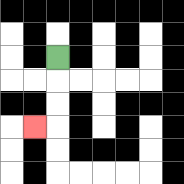{'start': '[2, 2]', 'end': '[1, 5]', 'path_directions': 'D,D,D,L', 'path_coordinates': '[[2, 2], [2, 3], [2, 4], [2, 5], [1, 5]]'}